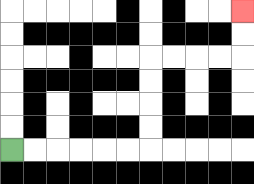{'start': '[0, 6]', 'end': '[10, 0]', 'path_directions': 'R,R,R,R,R,R,U,U,U,U,R,R,R,R,U,U', 'path_coordinates': '[[0, 6], [1, 6], [2, 6], [3, 6], [4, 6], [5, 6], [6, 6], [6, 5], [6, 4], [6, 3], [6, 2], [7, 2], [8, 2], [9, 2], [10, 2], [10, 1], [10, 0]]'}